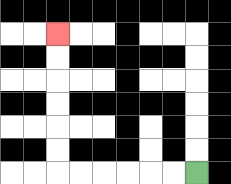{'start': '[8, 7]', 'end': '[2, 1]', 'path_directions': 'L,L,L,L,L,L,U,U,U,U,U,U', 'path_coordinates': '[[8, 7], [7, 7], [6, 7], [5, 7], [4, 7], [3, 7], [2, 7], [2, 6], [2, 5], [2, 4], [2, 3], [2, 2], [2, 1]]'}